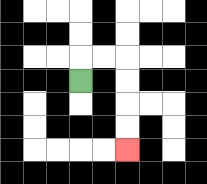{'start': '[3, 3]', 'end': '[5, 6]', 'path_directions': 'U,R,R,D,D,D,D', 'path_coordinates': '[[3, 3], [3, 2], [4, 2], [5, 2], [5, 3], [5, 4], [5, 5], [5, 6]]'}